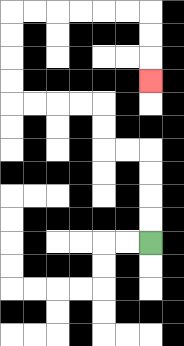{'start': '[6, 10]', 'end': '[6, 3]', 'path_directions': 'U,U,U,U,L,L,U,U,L,L,L,L,U,U,U,U,R,R,R,R,R,R,D,D,D', 'path_coordinates': '[[6, 10], [6, 9], [6, 8], [6, 7], [6, 6], [5, 6], [4, 6], [4, 5], [4, 4], [3, 4], [2, 4], [1, 4], [0, 4], [0, 3], [0, 2], [0, 1], [0, 0], [1, 0], [2, 0], [3, 0], [4, 0], [5, 0], [6, 0], [6, 1], [6, 2], [6, 3]]'}